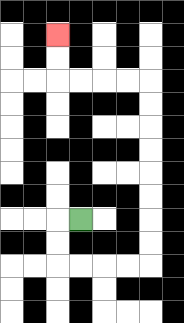{'start': '[3, 9]', 'end': '[2, 1]', 'path_directions': 'L,D,D,R,R,R,R,U,U,U,U,U,U,U,U,L,L,L,L,U,U', 'path_coordinates': '[[3, 9], [2, 9], [2, 10], [2, 11], [3, 11], [4, 11], [5, 11], [6, 11], [6, 10], [6, 9], [6, 8], [6, 7], [6, 6], [6, 5], [6, 4], [6, 3], [5, 3], [4, 3], [3, 3], [2, 3], [2, 2], [2, 1]]'}